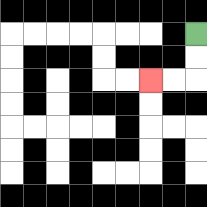{'start': '[8, 1]', 'end': '[6, 3]', 'path_directions': 'D,D,L,L', 'path_coordinates': '[[8, 1], [8, 2], [8, 3], [7, 3], [6, 3]]'}